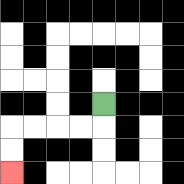{'start': '[4, 4]', 'end': '[0, 7]', 'path_directions': 'D,L,L,L,L,D,D', 'path_coordinates': '[[4, 4], [4, 5], [3, 5], [2, 5], [1, 5], [0, 5], [0, 6], [0, 7]]'}